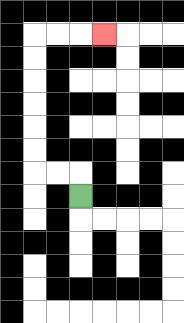{'start': '[3, 8]', 'end': '[4, 1]', 'path_directions': 'U,L,L,U,U,U,U,U,U,R,R,R', 'path_coordinates': '[[3, 8], [3, 7], [2, 7], [1, 7], [1, 6], [1, 5], [1, 4], [1, 3], [1, 2], [1, 1], [2, 1], [3, 1], [4, 1]]'}